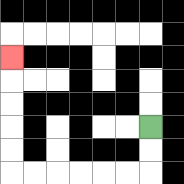{'start': '[6, 5]', 'end': '[0, 2]', 'path_directions': 'D,D,L,L,L,L,L,L,U,U,U,U,U', 'path_coordinates': '[[6, 5], [6, 6], [6, 7], [5, 7], [4, 7], [3, 7], [2, 7], [1, 7], [0, 7], [0, 6], [0, 5], [0, 4], [0, 3], [0, 2]]'}